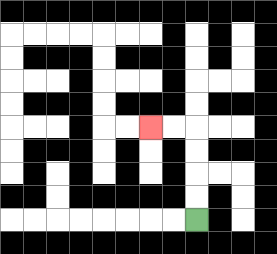{'start': '[8, 9]', 'end': '[6, 5]', 'path_directions': 'U,U,U,U,L,L', 'path_coordinates': '[[8, 9], [8, 8], [8, 7], [8, 6], [8, 5], [7, 5], [6, 5]]'}